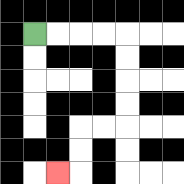{'start': '[1, 1]', 'end': '[2, 7]', 'path_directions': 'R,R,R,R,D,D,D,D,L,L,D,D,L', 'path_coordinates': '[[1, 1], [2, 1], [3, 1], [4, 1], [5, 1], [5, 2], [5, 3], [5, 4], [5, 5], [4, 5], [3, 5], [3, 6], [3, 7], [2, 7]]'}